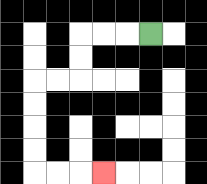{'start': '[6, 1]', 'end': '[4, 7]', 'path_directions': 'L,L,L,D,D,L,L,D,D,D,D,R,R,R', 'path_coordinates': '[[6, 1], [5, 1], [4, 1], [3, 1], [3, 2], [3, 3], [2, 3], [1, 3], [1, 4], [1, 5], [1, 6], [1, 7], [2, 7], [3, 7], [4, 7]]'}